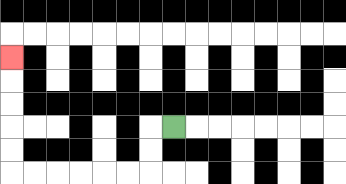{'start': '[7, 5]', 'end': '[0, 2]', 'path_directions': 'L,D,D,L,L,L,L,L,L,U,U,U,U,U', 'path_coordinates': '[[7, 5], [6, 5], [6, 6], [6, 7], [5, 7], [4, 7], [3, 7], [2, 7], [1, 7], [0, 7], [0, 6], [0, 5], [0, 4], [0, 3], [0, 2]]'}